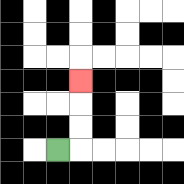{'start': '[2, 6]', 'end': '[3, 3]', 'path_directions': 'R,U,U,U', 'path_coordinates': '[[2, 6], [3, 6], [3, 5], [3, 4], [3, 3]]'}